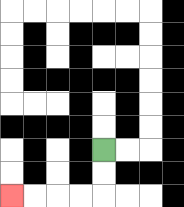{'start': '[4, 6]', 'end': '[0, 8]', 'path_directions': 'D,D,L,L,L,L', 'path_coordinates': '[[4, 6], [4, 7], [4, 8], [3, 8], [2, 8], [1, 8], [0, 8]]'}